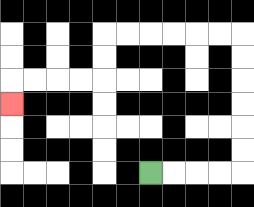{'start': '[6, 7]', 'end': '[0, 4]', 'path_directions': 'R,R,R,R,U,U,U,U,U,U,L,L,L,L,L,L,D,D,L,L,L,L,D', 'path_coordinates': '[[6, 7], [7, 7], [8, 7], [9, 7], [10, 7], [10, 6], [10, 5], [10, 4], [10, 3], [10, 2], [10, 1], [9, 1], [8, 1], [7, 1], [6, 1], [5, 1], [4, 1], [4, 2], [4, 3], [3, 3], [2, 3], [1, 3], [0, 3], [0, 4]]'}